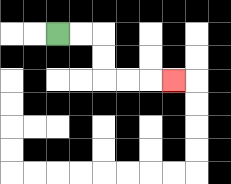{'start': '[2, 1]', 'end': '[7, 3]', 'path_directions': 'R,R,D,D,R,R,R', 'path_coordinates': '[[2, 1], [3, 1], [4, 1], [4, 2], [4, 3], [5, 3], [6, 3], [7, 3]]'}